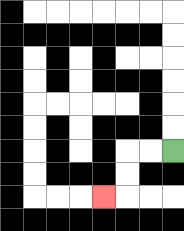{'start': '[7, 6]', 'end': '[4, 8]', 'path_directions': 'L,L,D,D,L', 'path_coordinates': '[[7, 6], [6, 6], [5, 6], [5, 7], [5, 8], [4, 8]]'}